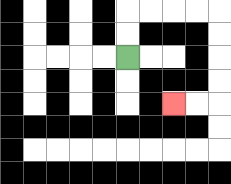{'start': '[5, 2]', 'end': '[7, 4]', 'path_directions': 'U,U,R,R,R,R,D,D,D,D,L,L', 'path_coordinates': '[[5, 2], [5, 1], [5, 0], [6, 0], [7, 0], [8, 0], [9, 0], [9, 1], [9, 2], [9, 3], [9, 4], [8, 4], [7, 4]]'}